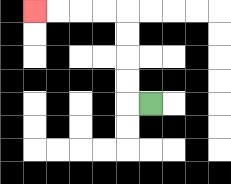{'start': '[6, 4]', 'end': '[1, 0]', 'path_directions': 'L,U,U,U,U,L,L,L,L', 'path_coordinates': '[[6, 4], [5, 4], [5, 3], [5, 2], [5, 1], [5, 0], [4, 0], [3, 0], [2, 0], [1, 0]]'}